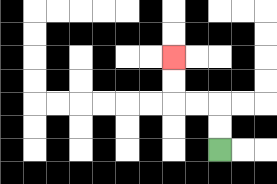{'start': '[9, 6]', 'end': '[7, 2]', 'path_directions': 'U,U,L,L,U,U', 'path_coordinates': '[[9, 6], [9, 5], [9, 4], [8, 4], [7, 4], [7, 3], [7, 2]]'}